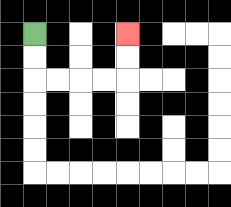{'start': '[1, 1]', 'end': '[5, 1]', 'path_directions': 'D,D,R,R,R,R,U,U', 'path_coordinates': '[[1, 1], [1, 2], [1, 3], [2, 3], [3, 3], [4, 3], [5, 3], [5, 2], [5, 1]]'}